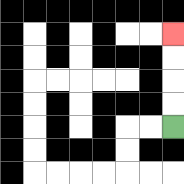{'start': '[7, 5]', 'end': '[7, 1]', 'path_directions': 'U,U,U,U', 'path_coordinates': '[[7, 5], [7, 4], [7, 3], [7, 2], [7, 1]]'}